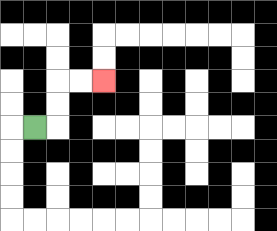{'start': '[1, 5]', 'end': '[4, 3]', 'path_directions': 'R,U,U,R,R', 'path_coordinates': '[[1, 5], [2, 5], [2, 4], [2, 3], [3, 3], [4, 3]]'}